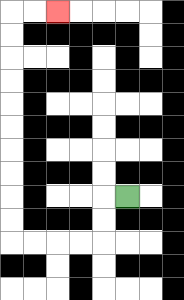{'start': '[5, 8]', 'end': '[2, 0]', 'path_directions': 'L,D,D,L,L,L,L,U,U,U,U,U,U,U,U,U,U,R,R', 'path_coordinates': '[[5, 8], [4, 8], [4, 9], [4, 10], [3, 10], [2, 10], [1, 10], [0, 10], [0, 9], [0, 8], [0, 7], [0, 6], [0, 5], [0, 4], [0, 3], [0, 2], [0, 1], [0, 0], [1, 0], [2, 0]]'}